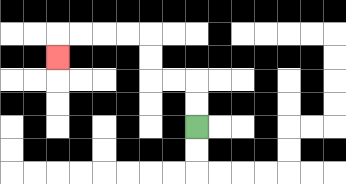{'start': '[8, 5]', 'end': '[2, 2]', 'path_directions': 'U,U,L,L,U,U,L,L,L,L,D', 'path_coordinates': '[[8, 5], [8, 4], [8, 3], [7, 3], [6, 3], [6, 2], [6, 1], [5, 1], [4, 1], [3, 1], [2, 1], [2, 2]]'}